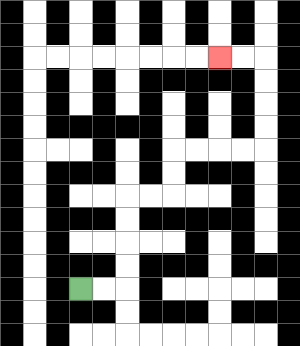{'start': '[3, 12]', 'end': '[9, 2]', 'path_directions': 'R,R,U,U,U,U,R,R,U,U,R,R,R,R,U,U,U,U,L,L', 'path_coordinates': '[[3, 12], [4, 12], [5, 12], [5, 11], [5, 10], [5, 9], [5, 8], [6, 8], [7, 8], [7, 7], [7, 6], [8, 6], [9, 6], [10, 6], [11, 6], [11, 5], [11, 4], [11, 3], [11, 2], [10, 2], [9, 2]]'}